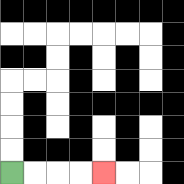{'start': '[0, 7]', 'end': '[4, 7]', 'path_directions': 'R,R,R,R', 'path_coordinates': '[[0, 7], [1, 7], [2, 7], [3, 7], [4, 7]]'}